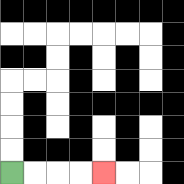{'start': '[0, 7]', 'end': '[4, 7]', 'path_directions': 'R,R,R,R', 'path_coordinates': '[[0, 7], [1, 7], [2, 7], [3, 7], [4, 7]]'}